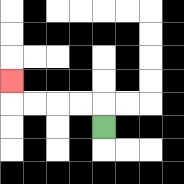{'start': '[4, 5]', 'end': '[0, 3]', 'path_directions': 'U,L,L,L,L,U', 'path_coordinates': '[[4, 5], [4, 4], [3, 4], [2, 4], [1, 4], [0, 4], [0, 3]]'}